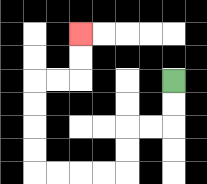{'start': '[7, 3]', 'end': '[3, 1]', 'path_directions': 'D,D,L,L,D,D,L,L,L,L,U,U,U,U,R,R,U,U', 'path_coordinates': '[[7, 3], [7, 4], [7, 5], [6, 5], [5, 5], [5, 6], [5, 7], [4, 7], [3, 7], [2, 7], [1, 7], [1, 6], [1, 5], [1, 4], [1, 3], [2, 3], [3, 3], [3, 2], [3, 1]]'}